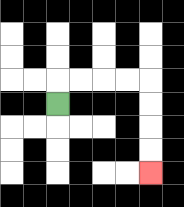{'start': '[2, 4]', 'end': '[6, 7]', 'path_directions': 'U,R,R,R,R,D,D,D,D', 'path_coordinates': '[[2, 4], [2, 3], [3, 3], [4, 3], [5, 3], [6, 3], [6, 4], [6, 5], [6, 6], [6, 7]]'}